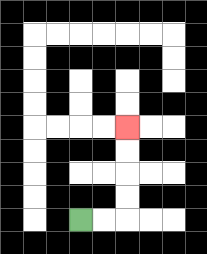{'start': '[3, 9]', 'end': '[5, 5]', 'path_directions': 'R,R,U,U,U,U', 'path_coordinates': '[[3, 9], [4, 9], [5, 9], [5, 8], [5, 7], [5, 6], [5, 5]]'}